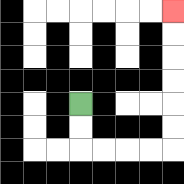{'start': '[3, 4]', 'end': '[7, 0]', 'path_directions': 'D,D,R,R,R,R,U,U,U,U,U,U', 'path_coordinates': '[[3, 4], [3, 5], [3, 6], [4, 6], [5, 6], [6, 6], [7, 6], [7, 5], [7, 4], [7, 3], [7, 2], [7, 1], [7, 0]]'}